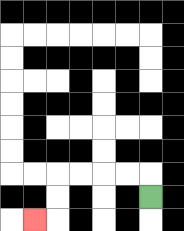{'start': '[6, 8]', 'end': '[1, 9]', 'path_directions': 'U,L,L,L,L,D,D,L', 'path_coordinates': '[[6, 8], [6, 7], [5, 7], [4, 7], [3, 7], [2, 7], [2, 8], [2, 9], [1, 9]]'}